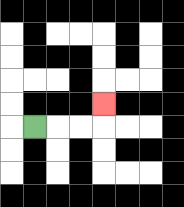{'start': '[1, 5]', 'end': '[4, 4]', 'path_directions': 'R,R,R,U', 'path_coordinates': '[[1, 5], [2, 5], [3, 5], [4, 5], [4, 4]]'}